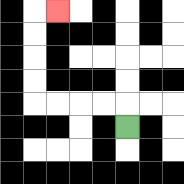{'start': '[5, 5]', 'end': '[2, 0]', 'path_directions': 'U,L,L,L,L,U,U,U,U,R', 'path_coordinates': '[[5, 5], [5, 4], [4, 4], [3, 4], [2, 4], [1, 4], [1, 3], [1, 2], [1, 1], [1, 0], [2, 0]]'}